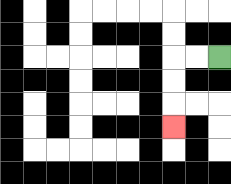{'start': '[9, 2]', 'end': '[7, 5]', 'path_directions': 'L,L,D,D,D', 'path_coordinates': '[[9, 2], [8, 2], [7, 2], [7, 3], [7, 4], [7, 5]]'}